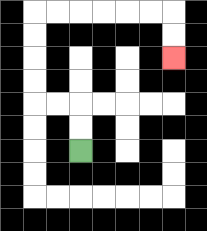{'start': '[3, 6]', 'end': '[7, 2]', 'path_directions': 'U,U,L,L,U,U,U,U,R,R,R,R,R,R,D,D', 'path_coordinates': '[[3, 6], [3, 5], [3, 4], [2, 4], [1, 4], [1, 3], [1, 2], [1, 1], [1, 0], [2, 0], [3, 0], [4, 0], [5, 0], [6, 0], [7, 0], [7, 1], [7, 2]]'}